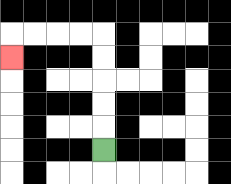{'start': '[4, 6]', 'end': '[0, 2]', 'path_directions': 'U,U,U,U,U,L,L,L,L,D', 'path_coordinates': '[[4, 6], [4, 5], [4, 4], [4, 3], [4, 2], [4, 1], [3, 1], [2, 1], [1, 1], [0, 1], [0, 2]]'}